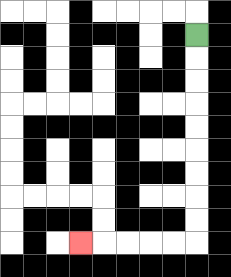{'start': '[8, 1]', 'end': '[3, 10]', 'path_directions': 'D,D,D,D,D,D,D,D,D,L,L,L,L,L', 'path_coordinates': '[[8, 1], [8, 2], [8, 3], [8, 4], [8, 5], [8, 6], [8, 7], [8, 8], [8, 9], [8, 10], [7, 10], [6, 10], [5, 10], [4, 10], [3, 10]]'}